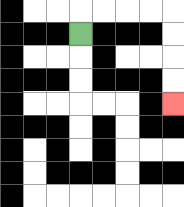{'start': '[3, 1]', 'end': '[7, 4]', 'path_directions': 'U,R,R,R,R,D,D,D,D', 'path_coordinates': '[[3, 1], [3, 0], [4, 0], [5, 0], [6, 0], [7, 0], [7, 1], [7, 2], [7, 3], [7, 4]]'}